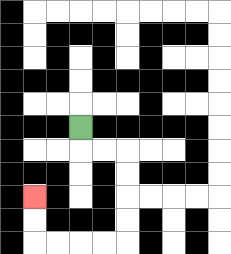{'start': '[3, 5]', 'end': '[1, 8]', 'path_directions': 'D,R,R,D,D,D,D,L,L,L,L,U,U', 'path_coordinates': '[[3, 5], [3, 6], [4, 6], [5, 6], [5, 7], [5, 8], [5, 9], [5, 10], [4, 10], [3, 10], [2, 10], [1, 10], [1, 9], [1, 8]]'}